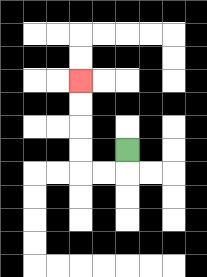{'start': '[5, 6]', 'end': '[3, 3]', 'path_directions': 'D,L,L,U,U,U,U', 'path_coordinates': '[[5, 6], [5, 7], [4, 7], [3, 7], [3, 6], [3, 5], [3, 4], [3, 3]]'}